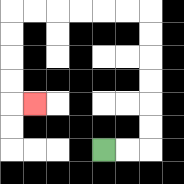{'start': '[4, 6]', 'end': '[1, 4]', 'path_directions': 'R,R,U,U,U,U,U,U,L,L,L,L,L,L,D,D,D,D,R', 'path_coordinates': '[[4, 6], [5, 6], [6, 6], [6, 5], [6, 4], [6, 3], [6, 2], [6, 1], [6, 0], [5, 0], [4, 0], [3, 0], [2, 0], [1, 0], [0, 0], [0, 1], [0, 2], [0, 3], [0, 4], [1, 4]]'}